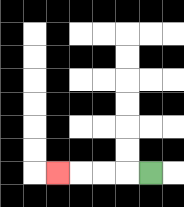{'start': '[6, 7]', 'end': '[2, 7]', 'path_directions': 'L,L,L,L', 'path_coordinates': '[[6, 7], [5, 7], [4, 7], [3, 7], [2, 7]]'}